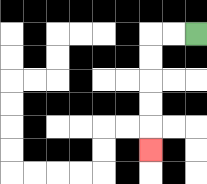{'start': '[8, 1]', 'end': '[6, 6]', 'path_directions': 'L,L,D,D,D,D,D', 'path_coordinates': '[[8, 1], [7, 1], [6, 1], [6, 2], [6, 3], [6, 4], [6, 5], [6, 6]]'}